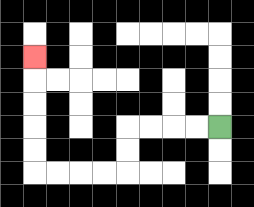{'start': '[9, 5]', 'end': '[1, 2]', 'path_directions': 'L,L,L,L,D,D,L,L,L,L,U,U,U,U,U', 'path_coordinates': '[[9, 5], [8, 5], [7, 5], [6, 5], [5, 5], [5, 6], [5, 7], [4, 7], [3, 7], [2, 7], [1, 7], [1, 6], [1, 5], [1, 4], [1, 3], [1, 2]]'}